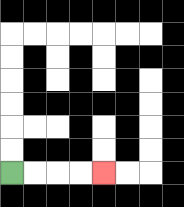{'start': '[0, 7]', 'end': '[4, 7]', 'path_directions': 'R,R,R,R', 'path_coordinates': '[[0, 7], [1, 7], [2, 7], [3, 7], [4, 7]]'}